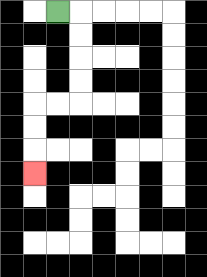{'start': '[2, 0]', 'end': '[1, 7]', 'path_directions': 'R,D,D,D,D,L,L,D,D,D', 'path_coordinates': '[[2, 0], [3, 0], [3, 1], [3, 2], [3, 3], [3, 4], [2, 4], [1, 4], [1, 5], [1, 6], [1, 7]]'}